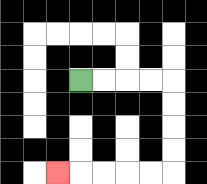{'start': '[3, 3]', 'end': '[2, 7]', 'path_directions': 'R,R,R,R,D,D,D,D,L,L,L,L,L', 'path_coordinates': '[[3, 3], [4, 3], [5, 3], [6, 3], [7, 3], [7, 4], [7, 5], [7, 6], [7, 7], [6, 7], [5, 7], [4, 7], [3, 7], [2, 7]]'}